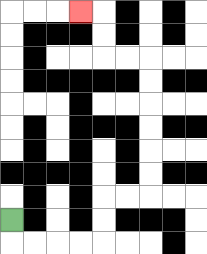{'start': '[0, 9]', 'end': '[3, 0]', 'path_directions': 'D,R,R,R,R,U,U,R,R,U,U,U,U,U,U,L,L,U,U,L', 'path_coordinates': '[[0, 9], [0, 10], [1, 10], [2, 10], [3, 10], [4, 10], [4, 9], [4, 8], [5, 8], [6, 8], [6, 7], [6, 6], [6, 5], [6, 4], [6, 3], [6, 2], [5, 2], [4, 2], [4, 1], [4, 0], [3, 0]]'}